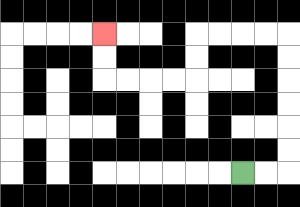{'start': '[10, 7]', 'end': '[4, 1]', 'path_directions': 'R,R,U,U,U,U,U,U,L,L,L,L,D,D,L,L,L,L,U,U', 'path_coordinates': '[[10, 7], [11, 7], [12, 7], [12, 6], [12, 5], [12, 4], [12, 3], [12, 2], [12, 1], [11, 1], [10, 1], [9, 1], [8, 1], [8, 2], [8, 3], [7, 3], [6, 3], [5, 3], [4, 3], [4, 2], [4, 1]]'}